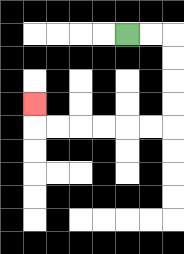{'start': '[5, 1]', 'end': '[1, 4]', 'path_directions': 'R,R,D,D,D,D,L,L,L,L,L,L,U', 'path_coordinates': '[[5, 1], [6, 1], [7, 1], [7, 2], [7, 3], [7, 4], [7, 5], [6, 5], [5, 5], [4, 5], [3, 5], [2, 5], [1, 5], [1, 4]]'}